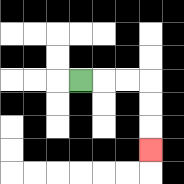{'start': '[3, 3]', 'end': '[6, 6]', 'path_directions': 'R,R,R,D,D,D', 'path_coordinates': '[[3, 3], [4, 3], [5, 3], [6, 3], [6, 4], [6, 5], [6, 6]]'}